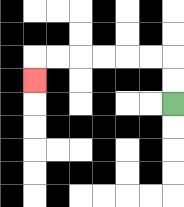{'start': '[7, 4]', 'end': '[1, 3]', 'path_directions': 'U,U,L,L,L,L,L,L,D', 'path_coordinates': '[[7, 4], [7, 3], [7, 2], [6, 2], [5, 2], [4, 2], [3, 2], [2, 2], [1, 2], [1, 3]]'}